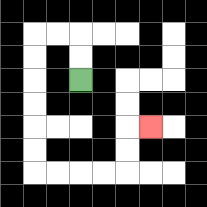{'start': '[3, 3]', 'end': '[6, 5]', 'path_directions': 'U,U,L,L,D,D,D,D,D,D,R,R,R,R,U,U,R', 'path_coordinates': '[[3, 3], [3, 2], [3, 1], [2, 1], [1, 1], [1, 2], [1, 3], [1, 4], [1, 5], [1, 6], [1, 7], [2, 7], [3, 7], [4, 7], [5, 7], [5, 6], [5, 5], [6, 5]]'}